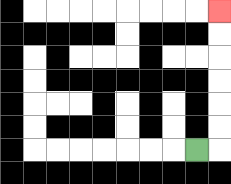{'start': '[8, 6]', 'end': '[9, 0]', 'path_directions': 'R,U,U,U,U,U,U', 'path_coordinates': '[[8, 6], [9, 6], [9, 5], [9, 4], [9, 3], [9, 2], [9, 1], [9, 0]]'}